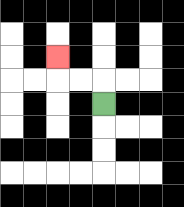{'start': '[4, 4]', 'end': '[2, 2]', 'path_directions': 'U,L,L,U', 'path_coordinates': '[[4, 4], [4, 3], [3, 3], [2, 3], [2, 2]]'}